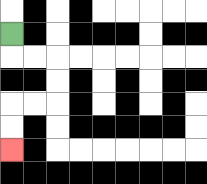{'start': '[0, 1]', 'end': '[0, 6]', 'path_directions': 'D,R,R,D,D,L,L,D,D', 'path_coordinates': '[[0, 1], [0, 2], [1, 2], [2, 2], [2, 3], [2, 4], [1, 4], [0, 4], [0, 5], [0, 6]]'}